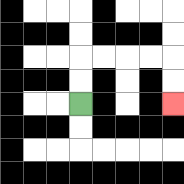{'start': '[3, 4]', 'end': '[7, 4]', 'path_directions': 'U,U,R,R,R,R,D,D', 'path_coordinates': '[[3, 4], [3, 3], [3, 2], [4, 2], [5, 2], [6, 2], [7, 2], [7, 3], [7, 4]]'}